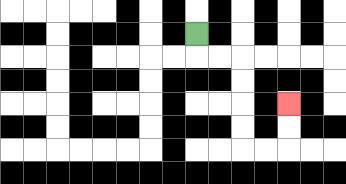{'start': '[8, 1]', 'end': '[12, 4]', 'path_directions': 'D,R,R,D,D,D,D,R,R,U,U', 'path_coordinates': '[[8, 1], [8, 2], [9, 2], [10, 2], [10, 3], [10, 4], [10, 5], [10, 6], [11, 6], [12, 6], [12, 5], [12, 4]]'}